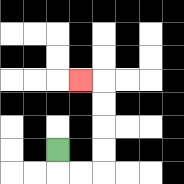{'start': '[2, 6]', 'end': '[3, 3]', 'path_directions': 'D,R,R,U,U,U,U,L', 'path_coordinates': '[[2, 6], [2, 7], [3, 7], [4, 7], [4, 6], [4, 5], [4, 4], [4, 3], [3, 3]]'}